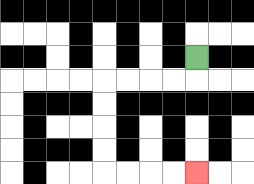{'start': '[8, 2]', 'end': '[8, 7]', 'path_directions': 'D,L,L,L,L,D,D,D,D,R,R,R,R', 'path_coordinates': '[[8, 2], [8, 3], [7, 3], [6, 3], [5, 3], [4, 3], [4, 4], [4, 5], [4, 6], [4, 7], [5, 7], [6, 7], [7, 7], [8, 7]]'}